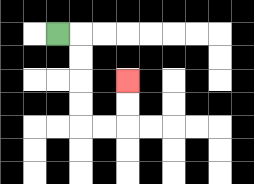{'start': '[2, 1]', 'end': '[5, 3]', 'path_directions': 'R,D,D,D,D,R,R,U,U', 'path_coordinates': '[[2, 1], [3, 1], [3, 2], [3, 3], [3, 4], [3, 5], [4, 5], [5, 5], [5, 4], [5, 3]]'}